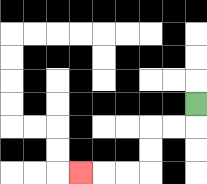{'start': '[8, 4]', 'end': '[3, 7]', 'path_directions': 'D,L,L,D,D,L,L,L', 'path_coordinates': '[[8, 4], [8, 5], [7, 5], [6, 5], [6, 6], [6, 7], [5, 7], [4, 7], [3, 7]]'}